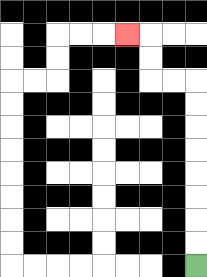{'start': '[8, 11]', 'end': '[5, 1]', 'path_directions': 'U,U,U,U,U,U,U,U,L,L,U,U,L', 'path_coordinates': '[[8, 11], [8, 10], [8, 9], [8, 8], [8, 7], [8, 6], [8, 5], [8, 4], [8, 3], [7, 3], [6, 3], [6, 2], [6, 1], [5, 1]]'}